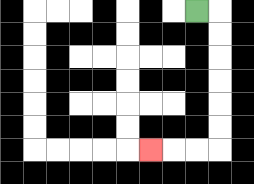{'start': '[8, 0]', 'end': '[6, 6]', 'path_directions': 'R,D,D,D,D,D,D,L,L,L', 'path_coordinates': '[[8, 0], [9, 0], [9, 1], [9, 2], [9, 3], [9, 4], [9, 5], [9, 6], [8, 6], [7, 6], [6, 6]]'}